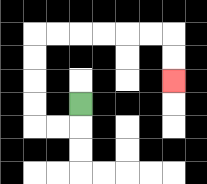{'start': '[3, 4]', 'end': '[7, 3]', 'path_directions': 'D,L,L,U,U,U,U,R,R,R,R,R,R,D,D', 'path_coordinates': '[[3, 4], [3, 5], [2, 5], [1, 5], [1, 4], [1, 3], [1, 2], [1, 1], [2, 1], [3, 1], [4, 1], [5, 1], [6, 1], [7, 1], [7, 2], [7, 3]]'}